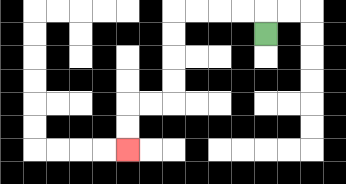{'start': '[11, 1]', 'end': '[5, 6]', 'path_directions': 'U,L,L,L,L,D,D,D,D,L,L,D,D', 'path_coordinates': '[[11, 1], [11, 0], [10, 0], [9, 0], [8, 0], [7, 0], [7, 1], [7, 2], [7, 3], [7, 4], [6, 4], [5, 4], [5, 5], [5, 6]]'}